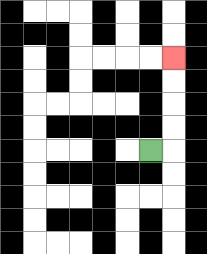{'start': '[6, 6]', 'end': '[7, 2]', 'path_directions': 'R,U,U,U,U', 'path_coordinates': '[[6, 6], [7, 6], [7, 5], [7, 4], [7, 3], [7, 2]]'}